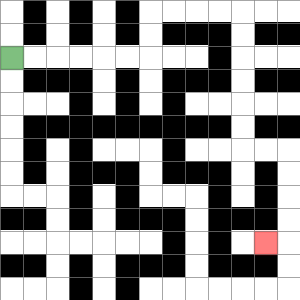{'start': '[0, 2]', 'end': '[11, 10]', 'path_directions': 'R,R,R,R,R,R,U,U,R,R,R,R,D,D,D,D,D,D,R,R,D,D,D,D,L', 'path_coordinates': '[[0, 2], [1, 2], [2, 2], [3, 2], [4, 2], [5, 2], [6, 2], [6, 1], [6, 0], [7, 0], [8, 0], [9, 0], [10, 0], [10, 1], [10, 2], [10, 3], [10, 4], [10, 5], [10, 6], [11, 6], [12, 6], [12, 7], [12, 8], [12, 9], [12, 10], [11, 10]]'}